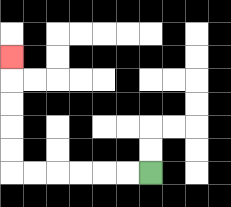{'start': '[6, 7]', 'end': '[0, 2]', 'path_directions': 'L,L,L,L,L,L,U,U,U,U,U', 'path_coordinates': '[[6, 7], [5, 7], [4, 7], [3, 7], [2, 7], [1, 7], [0, 7], [0, 6], [0, 5], [0, 4], [0, 3], [0, 2]]'}